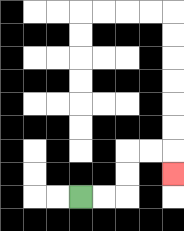{'start': '[3, 8]', 'end': '[7, 7]', 'path_directions': 'R,R,U,U,R,R,D', 'path_coordinates': '[[3, 8], [4, 8], [5, 8], [5, 7], [5, 6], [6, 6], [7, 6], [7, 7]]'}